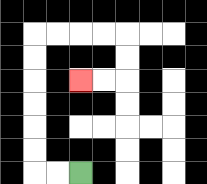{'start': '[3, 7]', 'end': '[3, 3]', 'path_directions': 'L,L,U,U,U,U,U,U,R,R,R,R,D,D,L,L', 'path_coordinates': '[[3, 7], [2, 7], [1, 7], [1, 6], [1, 5], [1, 4], [1, 3], [1, 2], [1, 1], [2, 1], [3, 1], [4, 1], [5, 1], [5, 2], [5, 3], [4, 3], [3, 3]]'}